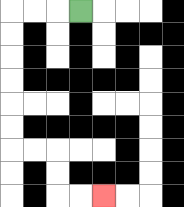{'start': '[3, 0]', 'end': '[4, 8]', 'path_directions': 'L,L,L,D,D,D,D,D,D,R,R,D,D,R,R', 'path_coordinates': '[[3, 0], [2, 0], [1, 0], [0, 0], [0, 1], [0, 2], [0, 3], [0, 4], [0, 5], [0, 6], [1, 6], [2, 6], [2, 7], [2, 8], [3, 8], [4, 8]]'}